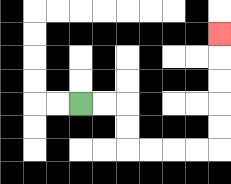{'start': '[3, 4]', 'end': '[9, 1]', 'path_directions': 'R,R,D,D,R,R,R,R,U,U,U,U,U', 'path_coordinates': '[[3, 4], [4, 4], [5, 4], [5, 5], [5, 6], [6, 6], [7, 6], [8, 6], [9, 6], [9, 5], [9, 4], [9, 3], [9, 2], [9, 1]]'}